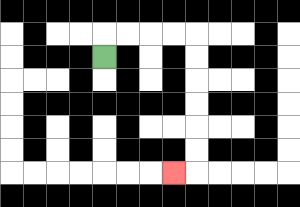{'start': '[4, 2]', 'end': '[7, 7]', 'path_directions': 'U,R,R,R,R,D,D,D,D,D,D,L', 'path_coordinates': '[[4, 2], [4, 1], [5, 1], [6, 1], [7, 1], [8, 1], [8, 2], [8, 3], [8, 4], [8, 5], [8, 6], [8, 7], [7, 7]]'}